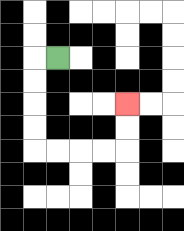{'start': '[2, 2]', 'end': '[5, 4]', 'path_directions': 'L,D,D,D,D,R,R,R,R,U,U', 'path_coordinates': '[[2, 2], [1, 2], [1, 3], [1, 4], [1, 5], [1, 6], [2, 6], [3, 6], [4, 6], [5, 6], [5, 5], [5, 4]]'}